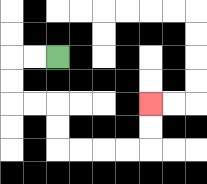{'start': '[2, 2]', 'end': '[6, 4]', 'path_directions': 'L,L,D,D,R,R,D,D,R,R,R,R,U,U', 'path_coordinates': '[[2, 2], [1, 2], [0, 2], [0, 3], [0, 4], [1, 4], [2, 4], [2, 5], [2, 6], [3, 6], [4, 6], [5, 6], [6, 6], [6, 5], [6, 4]]'}